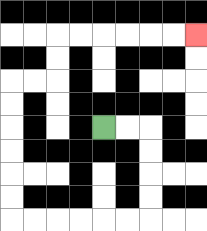{'start': '[4, 5]', 'end': '[8, 1]', 'path_directions': 'R,R,D,D,D,D,L,L,L,L,L,L,U,U,U,U,U,U,R,R,U,U,R,R,R,R,R,R', 'path_coordinates': '[[4, 5], [5, 5], [6, 5], [6, 6], [6, 7], [6, 8], [6, 9], [5, 9], [4, 9], [3, 9], [2, 9], [1, 9], [0, 9], [0, 8], [0, 7], [0, 6], [0, 5], [0, 4], [0, 3], [1, 3], [2, 3], [2, 2], [2, 1], [3, 1], [4, 1], [5, 1], [6, 1], [7, 1], [8, 1]]'}